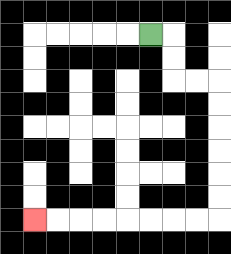{'start': '[6, 1]', 'end': '[1, 9]', 'path_directions': 'R,D,D,R,R,D,D,D,D,D,D,L,L,L,L,L,L,L,L', 'path_coordinates': '[[6, 1], [7, 1], [7, 2], [7, 3], [8, 3], [9, 3], [9, 4], [9, 5], [9, 6], [9, 7], [9, 8], [9, 9], [8, 9], [7, 9], [6, 9], [5, 9], [4, 9], [3, 9], [2, 9], [1, 9]]'}